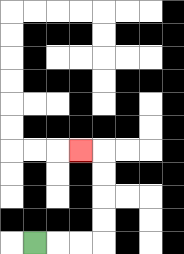{'start': '[1, 10]', 'end': '[3, 6]', 'path_directions': 'R,R,R,U,U,U,U,L', 'path_coordinates': '[[1, 10], [2, 10], [3, 10], [4, 10], [4, 9], [4, 8], [4, 7], [4, 6], [3, 6]]'}